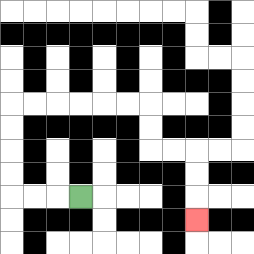{'start': '[3, 8]', 'end': '[8, 9]', 'path_directions': 'L,L,L,U,U,U,U,R,R,R,R,R,R,D,D,R,R,D,D,D', 'path_coordinates': '[[3, 8], [2, 8], [1, 8], [0, 8], [0, 7], [0, 6], [0, 5], [0, 4], [1, 4], [2, 4], [3, 4], [4, 4], [5, 4], [6, 4], [6, 5], [6, 6], [7, 6], [8, 6], [8, 7], [8, 8], [8, 9]]'}